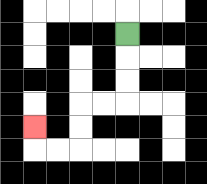{'start': '[5, 1]', 'end': '[1, 5]', 'path_directions': 'D,D,D,L,L,D,D,L,L,U', 'path_coordinates': '[[5, 1], [5, 2], [5, 3], [5, 4], [4, 4], [3, 4], [3, 5], [3, 6], [2, 6], [1, 6], [1, 5]]'}